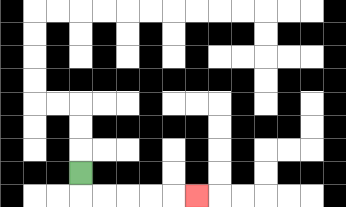{'start': '[3, 7]', 'end': '[8, 8]', 'path_directions': 'D,R,R,R,R,R', 'path_coordinates': '[[3, 7], [3, 8], [4, 8], [5, 8], [6, 8], [7, 8], [8, 8]]'}